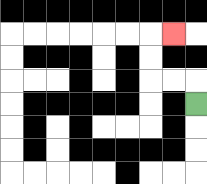{'start': '[8, 4]', 'end': '[7, 1]', 'path_directions': 'U,L,L,U,U,R', 'path_coordinates': '[[8, 4], [8, 3], [7, 3], [6, 3], [6, 2], [6, 1], [7, 1]]'}